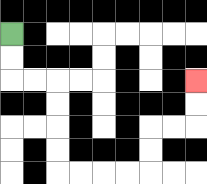{'start': '[0, 1]', 'end': '[8, 3]', 'path_directions': 'D,D,R,R,D,D,D,D,R,R,R,R,U,U,R,R,U,U', 'path_coordinates': '[[0, 1], [0, 2], [0, 3], [1, 3], [2, 3], [2, 4], [2, 5], [2, 6], [2, 7], [3, 7], [4, 7], [5, 7], [6, 7], [6, 6], [6, 5], [7, 5], [8, 5], [8, 4], [8, 3]]'}